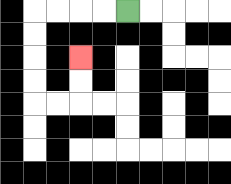{'start': '[5, 0]', 'end': '[3, 2]', 'path_directions': 'L,L,L,L,D,D,D,D,R,R,U,U', 'path_coordinates': '[[5, 0], [4, 0], [3, 0], [2, 0], [1, 0], [1, 1], [1, 2], [1, 3], [1, 4], [2, 4], [3, 4], [3, 3], [3, 2]]'}